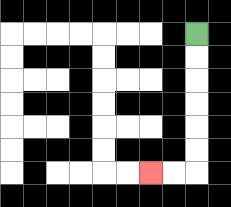{'start': '[8, 1]', 'end': '[6, 7]', 'path_directions': 'D,D,D,D,D,D,L,L', 'path_coordinates': '[[8, 1], [8, 2], [8, 3], [8, 4], [8, 5], [8, 6], [8, 7], [7, 7], [6, 7]]'}